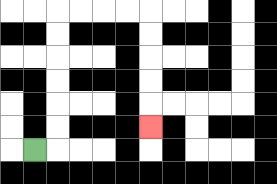{'start': '[1, 6]', 'end': '[6, 5]', 'path_directions': 'R,U,U,U,U,U,U,R,R,R,R,D,D,D,D,D', 'path_coordinates': '[[1, 6], [2, 6], [2, 5], [2, 4], [2, 3], [2, 2], [2, 1], [2, 0], [3, 0], [4, 0], [5, 0], [6, 0], [6, 1], [6, 2], [6, 3], [6, 4], [6, 5]]'}